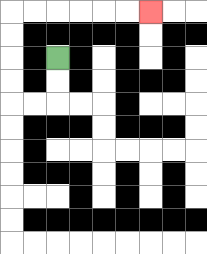{'start': '[2, 2]', 'end': '[6, 0]', 'path_directions': 'D,D,L,L,U,U,U,U,R,R,R,R,R,R', 'path_coordinates': '[[2, 2], [2, 3], [2, 4], [1, 4], [0, 4], [0, 3], [0, 2], [0, 1], [0, 0], [1, 0], [2, 0], [3, 0], [4, 0], [5, 0], [6, 0]]'}